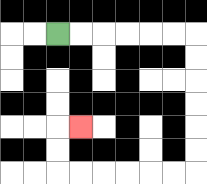{'start': '[2, 1]', 'end': '[3, 5]', 'path_directions': 'R,R,R,R,R,R,D,D,D,D,D,D,L,L,L,L,L,L,U,U,R', 'path_coordinates': '[[2, 1], [3, 1], [4, 1], [5, 1], [6, 1], [7, 1], [8, 1], [8, 2], [8, 3], [8, 4], [8, 5], [8, 6], [8, 7], [7, 7], [6, 7], [5, 7], [4, 7], [3, 7], [2, 7], [2, 6], [2, 5], [3, 5]]'}